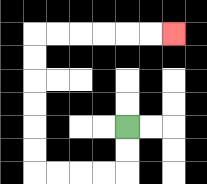{'start': '[5, 5]', 'end': '[7, 1]', 'path_directions': 'D,D,L,L,L,L,U,U,U,U,U,U,R,R,R,R,R,R', 'path_coordinates': '[[5, 5], [5, 6], [5, 7], [4, 7], [3, 7], [2, 7], [1, 7], [1, 6], [1, 5], [1, 4], [1, 3], [1, 2], [1, 1], [2, 1], [3, 1], [4, 1], [5, 1], [6, 1], [7, 1]]'}